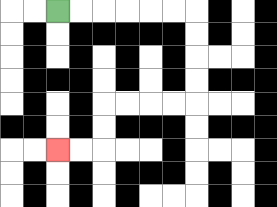{'start': '[2, 0]', 'end': '[2, 6]', 'path_directions': 'R,R,R,R,R,R,D,D,D,D,L,L,L,L,D,D,L,L', 'path_coordinates': '[[2, 0], [3, 0], [4, 0], [5, 0], [6, 0], [7, 0], [8, 0], [8, 1], [8, 2], [8, 3], [8, 4], [7, 4], [6, 4], [5, 4], [4, 4], [4, 5], [4, 6], [3, 6], [2, 6]]'}